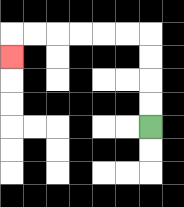{'start': '[6, 5]', 'end': '[0, 2]', 'path_directions': 'U,U,U,U,L,L,L,L,L,L,D', 'path_coordinates': '[[6, 5], [6, 4], [6, 3], [6, 2], [6, 1], [5, 1], [4, 1], [3, 1], [2, 1], [1, 1], [0, 1], [0, 2]]'}